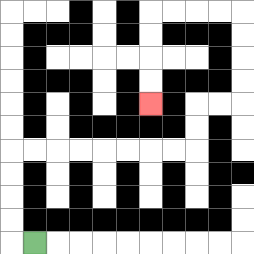{'start': '[1, 10]', 'end': '[6, 4]', 'path_directions': 'L,U,U,U,U,R,R,R,R,R,R,R,R,U,U,R,R,U,U,U,U,L,L,L,L,D,D,D,D', 'path_coordinates': '[[1, 10], [0, 10], [0, 9], [0, 8], [0, 7], [0, 6], [1, 6], [2, 6], [3, 6], [4, 6], [5, 6], [6, 6], [7, 6], [8, 6], [8, 5], [8, 4], [9, 4], [10, 4], [10, 3], [10, 2], [10, 1], [10, 0], [9, 0], [8, 0], [7, 0], [6, 0], [6, 1], [6, 2], [6, 3], [6, 4]]'}